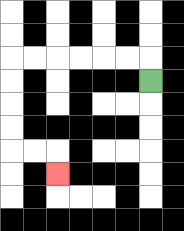{'start': '[6, 3]', 'end': '[2, 7]', 'path_directions': 'U,L,L,L,L,L,L,D,D,D,D,R,R,D', 'path_coordinates': '[[6, 3], [6, 2], [5, 2], [4, 2], [3, 2], [2, 2], [1, 2], [0, 2], [0, 3], [0, 4], [0, 5], [0, 6], [1, 6], [2, 6], [2, 7]]'}